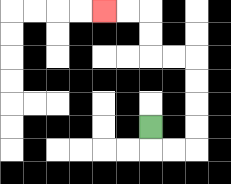{'start': '[6, 5]', 'end': '[4, 0]', 'path_directions': 'D,R,R,U,U,U,U,L,L,U,U,L,L', 'path_coordinates': '[[6, 5], [6, 6], [7, 6], [8, 6], [8, 5], [8, 4], [8, 3], [8, 2], [7, 2], [6, 2], [6, 1], [6, 0], [5, 0], [4, 0]]'}